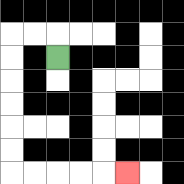{'start': '[2, 2]', 'end': '[5, 7]', 'path_directions': 'U,L,L,D,D,D,D,D,D,R,R,R,R,R', 'path_coordinates': '[[2, 2], [2, 1], [1, 1], [0, 1], [0, 2], [0, 3], [0, 4], [0, 5], [0, 6], [0, 7], [1, 7], [2, 7], [3, 7], [4, 7], [5, 7]]'}